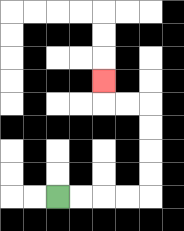{'start': '[2, 8]', 'end': '[4, 3]', 'path_directions': 'R,R,R,R,U,U,U,U,L,L,U', 'path_coordinates': '[[2, 8], [3, 8], [4, 8], [5, 8], [6, 8], [6, 7], [6, 6], [6, 5], [6, 4], [5, 4], [4, 4], [4, 3]]'}